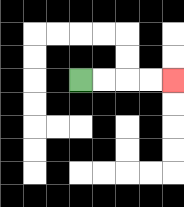{'start': '[3, 3]', 'end': '[7, 3]', 'path_directions': 'R,R,R,R', 'path_coordinates': '[[3, 3], [4, 3], [5, 3], [6, 3], [7, 3]]'}